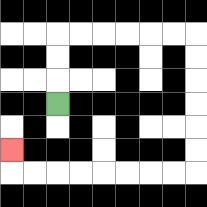{'start': '[2, 4]', 'end': '[0, 6]', 'path_directions': 'U,U,U,R,R,R,R,R,R,D,D,D,D,D,D,L,L,L,L,L,L,L,L,U', 'path_coordinates': '[[2, 4], [2, 3], [2, 2], [2, 1], [3, 1], [4, 1], [5, 1], [6, 1], [7, 1], [8, 1], [8, 2], [8, 3], [8, 4], [8, 5], [8, 6], [8, 7], [7, 7], [6, 7], [5, 7], [4, 7], [3, 7], [2, 7], [1, 7], [0, 7], [0, 6]]'}